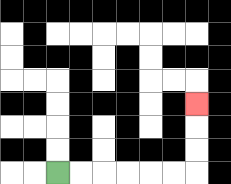{'start': '[2, 7]', 'end': '[8, 4]', 'path_directions': 'R,R,R,R,R,R,U,U,U', 'path_coordinates': '[[2, 7], [3, 7], [4, 7], [5, 7], [6, 7], [7, 7], [8, 7], [8, 6], [8, 5], [8, 4]]'}